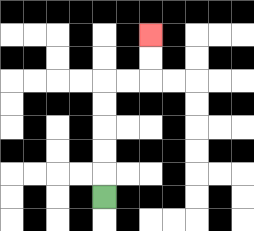{'start': '[4, 8]', 'end': '[6, 1]', 'path_directions': 'U,U,U,U,U,R,R,U,U', 'path_coordinates': '[[4, 8], [4, 7], [4, 6], [4, 5], [4, 4], [4, 3], [5, 3], [6, 3], [6, 2], [6, 1]]'}